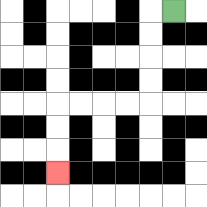{'start': '[7, 0]', 'end': '[2, 7]', 'path_directions': 'L,D,D,D,D,L,L,L,L,D,D,D', 'path_coordinates': '[[7, 0], [6, 0], [6, 1], [6, 2], [6, 3], [6, 4], [5, 4], [4, 4], [3, 4], [2, 4], [2, 5], [2, 6], [2, 7]]'}